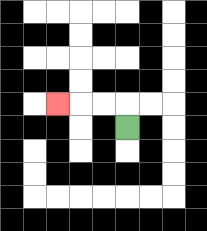{'start': '[5, 5]', 'end': '[2, 4]', 'path_directions': 'U,L,L,L', 'path_coordinates': '[[5, 5], [5, 4], [4, 4], [3, 4], [2, 4]]'}